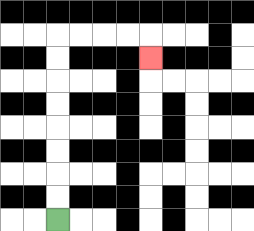{'start': '[2, 9]', 'end': '[6, 2]', 'path_directions': 'U,U,U,U,U,U,U,U,R,R,R,R,D', 'path_coordinates': '[[2, 9], [2, 8], [2, 7], [2, 6], [2, 5], [2, 4], [2, 3], [2, 2], [2, 1], [3, 1], [4, 1], [5, 1], [6, 1], [6, 2]]'}